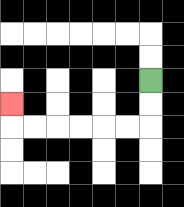{'start': '[6, 3]', 'end': '[0, 4]', 'path_directions': 'D,D,L,L,L,L,L,L,U', 'path_coordinates': '[[6, 3], [6, 4], [6, 5], [5, 5], [4, 5], [3, 5], [2, 5], [1, 5], [0, 5], [0, 4]]'}